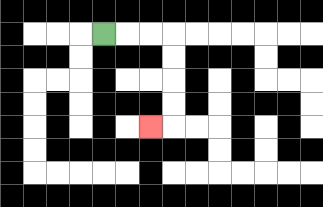{'start': '[4, 1]', 'end': '[6, 5]', 'path_directions': 'R,R,R,D,D,D,D,L', 'path_coordinates': '[[4, 1], [5, 1], [6, 1], [7, 1], [7, 2], [7, 3], [7, 4], [7, 5], [6, 5]]'}